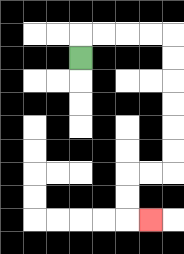{'start': '[3, 2]', 'end': '[6, 9]', 'path_directions': 'U,R,R,R,R,D,D,D,D,D,D,L,L,D,D,R', 'path_coordinates': '[[3, 2], [3, 1], [4, 1], [5, 1], [6, 1], [7, 1], [7, 2], [7, 3], [7, 4], [7, 5], [7, 6], [7, 7], [6, 7], [5, 7], [5, 8], [5, 9], [6, 9]]'}